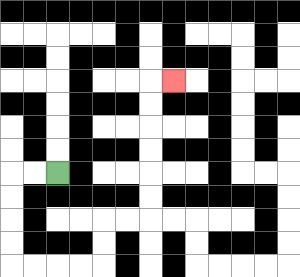{'start': '[2, 7]', 'end': '[7, 3]', 'path_directions': 'L,L,D,D,D,D,R,R,R,R,U,U,R,R,U,U,U,U,U,U,R', 'path_coordinates': '[[2, 7], [1, 7], [0, 7], [0, 8], [0, 9], [0, 10], [0, 11], [1, 11], [2, 11], [3, 11], [4, 11], [4, 10], [4, 9], [5, 9], [6, 9], [6, 8], [6, 7], [6, 6], [6, 5], [6, 4], [6, 3], [7, 3]]'}